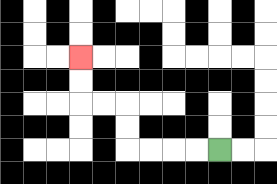{'start': '[9, 6]', 'end': '[3, 2]', 'path_directions': 'L,L,L,L,U,U,L,L,U,U', 'path_coordinates': '[[9, 6], [8, 6], [7, 6], [6, 6], [5, 6], [5, 5], [5, 4], [4, 4], [3, 4], [3, 3], [3, 2]]'}